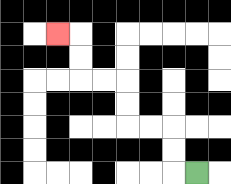{'start': '[8, 7]', 'end': '[2, 1]', 'path_directions': 'L,U,U,L,L,U,U,L,L,U,U,L', 'path_coordinates': '[[8, 7], [7, 7], [7, 6], [7, 5], [6, 5], [5, 5], [5, 4], [5, 3], [4, 3], [3, 3], [3, 2], [3, 1], [2, 1]]'}